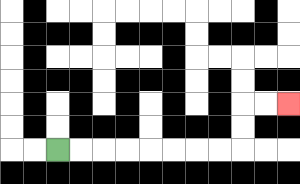{'start': '[2, 6]', 'end': '[12, 4]', 'path_directions': 'R,R,R,R,R,R,R,R,U,U,R,R', 'path_coordinates': '[[2, 6], [3, 6], [4, 6], [5, 6], [6, 6], [7, 6], [8, 6], [9, 6], [10, 6], [10, 5], [10, 4], [11, 4], [12, 4]]'}